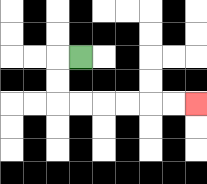{'start': '[3, 2]', 'end': '[8, 4]', 'path_directions': 'L,D,D,R,R,R,R,R,R', 'path_coordinates': '[[3, 2], [2, 2], [2, 3], [2, 4], [3, 4], [4, 4], [5, 4], [6, 4], [7, 4], [8, 4]]'}